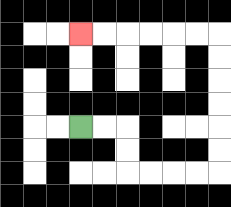{'start': '[3, 5]', 'end': '[3, 1]', 'path_directions': 'R,R,D,D,R,R,R,R,U,U,U,U,U,U,L,L,L,L,L,L', 'path_coordinates': '[[3, 5], [4, 5], [5, 5], [5, 6], [5, 7], [6, 7], [7, 7], [8, 7], [9, 7], [9, 6], [9, 5], [9, 4], [9, 3], [9, 2], [9, 1], [8, 1], [7, 1], [6, 1], [5, 1], [4, 1], [3, 1]]'}